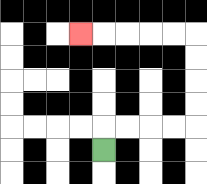{'start': '[4, 6]', 'end': '[3, 1]', 'path_directions': 'U,R,R,R,R,U,U,U,U,L,L,L,L,L', 'path_coordinates': '[[4, 6], [4, 5], [5, 5], [6, 5], [7, 5], [8, 5], [8, 4], [8, 3], [8, 2], [8, 1], [7, 1], [6, 1], [5, 1], [4, 1], [3, 1]]'}